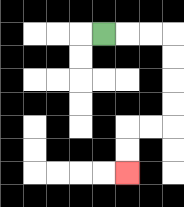{'start': '[4, 1]', 'end': '[5, 7]', 'path_directions': 'R,R,R,D,D,D,D,L,L,D,D', 'path_coordinates': '[[4, 1], [5, 1], [6, 1], [7, 1], [7, 2], [7, 3], [7, 4], [7, 5], [6, 5], [5, 5], [5, 6], [5, 7]]'}